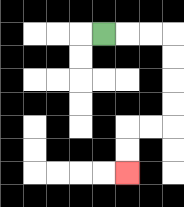{'start': '[4, 1]', 'end': '[5, 7]', 'path_directions': 'R,R,R,D,D,D,D,L,L,D,D', 'path_coordinates': '[[4, 1], [5, 1], [6, 1], [7, 1], [7, 2], [7, 3], [7, 4], [7, 5], [6, 5], [5, 5], [5, 6], [5, 7]]'}